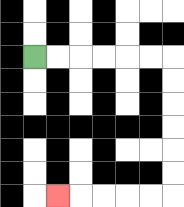{'start': '[1, 2]', 'end': '[2, 8]', 'path_directions': 'R,R,R,R,R,R,D,D,D,D,D,D,L,L,L,L,L', 'path_coordinates': '[[1, 2], [2, 2], [3, 2], [4, 2], [5, 2], [6, 2], [7, 2], [7, 3], [7, 4], [7, 5], [7, 6], [7, 7], [7, 8], [6, 8], [5, 8], [4, 8], [3, 8], [2, 8]]'}